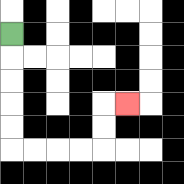{'start': '[0, 1]', 'end': '[5, 4]', 'path_directions': 'D,D,D,D,D,R,R,R,R,U,U,R', 'path_coordinates': '[[0, 1], [0, 2], [0, 3], [0, 4], [0, 5], [0, 6], [1, 6], [2, 6], [3, 6], [4, 6], [4, 5], [4, 4], [5, 4]]'}